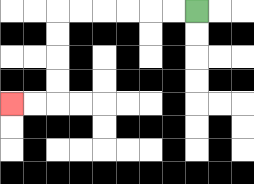{'start': '[8, 0]', 'end': '[0, 4]', 'path_directions': 'L,L,L,L,L,L,D,D,D,D,L,L', 'path_coordinates': '[[8, 0], [7, 0], [6, 0], [5, 0], [4, 0], [3, 0], [2, 0], [2, 1], [2, 2], [2, 3], [2, 4], [1, 4], [0, 4]]'}